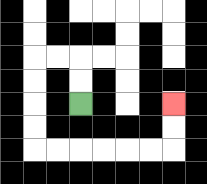{'start': '[3, 4]', 'end': '[7, 4]', 'path_directions': 'U,U,L,L,D,D,D,D,R,R,R,R,R,R,U,U', 'path_coordinates': '[[3, 4], [3, 3], [3, 2], [2, 2], [1, 2], [1, 3], [1, 4], [1, 5], [1, 6], [2, 6], [3, 6], [4, 6], [5, 6], [6, 6], [7, 6], [7, 5], [7, 4]]'}